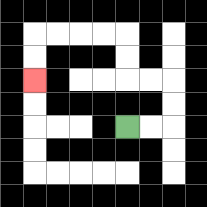{'start': '[5, 5]', 'end': '[1, 3]', 'path_directions': 'R,R,U,U,L,L,U,U,L,L,L,L,D,D', 'path_coordinates': '[[5, 5], [6, 5], [7, 5], [7, 4], [7, 3], [6, 3], [5, 3], [5, 2], [5, 1], [4, 1], [3, 1], [2, 1], [1, 1], [1, 2], [1, 3]]'}